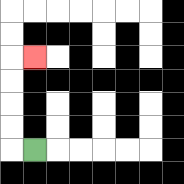{'start': '[1, 6]', 'end': '[1, 2]', 'path_directions': 'L,U,U,U,U,R', 'path_coordinates': '[[1, 6], [0, 6], [0, 5], [0, 4], [0, 3], [0, 2], [1, 2]]'}